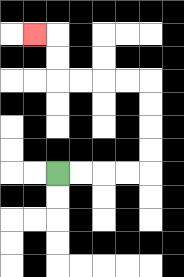{'start': '[2, 7]', 'end': '[1, 1]', 'path_directions': 'R,R,R,R,U,U,U,U,L,L,L,L,U,U,L', 'path_coordinates': '[[2, 7], [3, 7], [4, 7], [5, 7], [6, 7], [6, 6], [6, 5], [6, 4], [6, 3], [5, 3], [4, 3], [3, 3], [2, 3], [2, 2], [2, 1], [1, 1]]'}